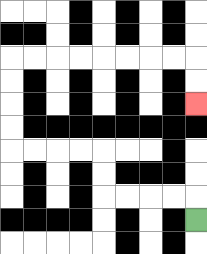{'start': '[8, 9]', 'end': '[8, 4]', 'path_directions': 'U,L,L,L,L,U,U,L,L,L,L,U,U,U,U,R,R,R,R,R,R,R,R,D,D', 'path_coordinates': '[[8, 9], [8, 8], [7, 8], [6, 8], [5, 8], [4, 8], [4, 7], [4, 6], [3, 6], [2, 6], [1, 6], [0, 6], [0, 5], [0, 4], [0, 3], [0, 2], [1, 2], [2, 2], [3, 2], [4, 2], [5, 2], [6, 2], [7, 2], [8, 2], [8, 3], [8, 4]]'}